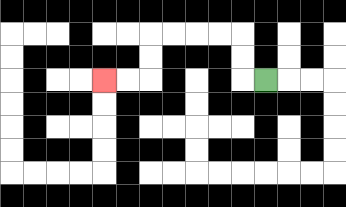{'start': '[11, 3]', 'end': '[4, 3]', 'path_directions': 'L,U,U,L,L,L,L,D,D,L,L', 'path_coordinates': '[[11, 3], [10, 3], [10, 2], [10, 1], [9, 1], [8, 1], [7, 1], [6, 1], [6, 2], [6, 3], [5, 3], [4, 3]]'}